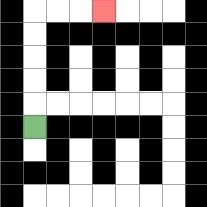{'start': '[1, 5]', 'end': '[4, 0]', 'path_directions': 'U,U,U,U,U,R,R,R', 'path_coordinates': '[[1, 5], [1, 4], [1, 3], [1, 2], [1, 1], [1, 0], [2, 0], [3, 0], [4, 0]]'}